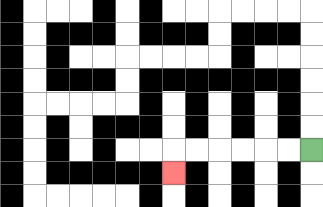{'start': '[13, 6]', 'end': '[7, 7]', 'path_directions': 'L,L,L,L,L,L,D', 'path_coordinates': '[[13, 6], [12, 6], [11, 6], [10, 6], [9, 6], [8, 6], [7, 6], [7, 7]]'}